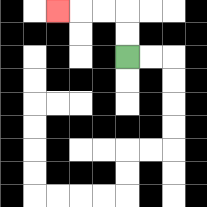{'start': '[5, 2]', 'end': '[2, 0]', 'path_directions': 'U,U,L,L,L', 'path_coordinates': '[[5, 2], [5, 1], [5, 0], [4, 0], [3, 0], [2, 0]]'}